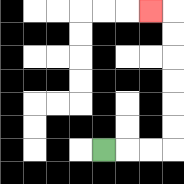{'start': '[4, 6]', 'end': '[6, 0]', 'path_directions': 'R,R,R,U,U,U,U,U,U,L', 'path_coordinates': '[[4, 6], [5, 6], [6, 6], [7, 6], [7, 5], [7, 4], [7, 3], [7, 2], [7, 1], [7, 0], [6, 0]]'}